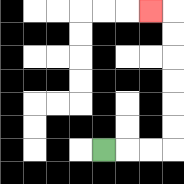{'start': '[4, 6]', 'end': '[6, 0]', 'path_directions': 'R,R,R,U,U,U,U,U,U,L', 'path_coordinates': '[[4, 6], [5, 6], [6, 6], [7, 6], [7, 5], [7, 4], [7, 3], [7, 2], [7, 1], [7, 0], [6, 0]]'}